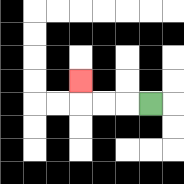{'start': '[6, 4]', 'end': '[3, 3]', 'path_directions': 'L,L,L,U', 'path_coordinates': '[[6, 4], [5, 4], [4, 4], [3, 4], [3, 3]]'}